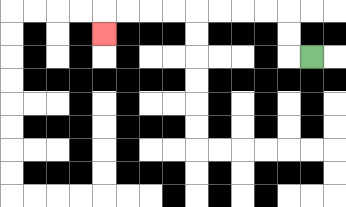{'start': '[13, 2]', 'end': '[4, 1]', 'path_directions': 'L,U,U,L,L,L,L,L,L,L,L,D', 'path_coordinates': '[[13, 2], [12, 2], [12, 1], [12, 0], [11, 0], [10, 0], [9, 0], [8, 0], [7, 0], [6, 0], [5, 0], [4, 0], [4, 1]]'}